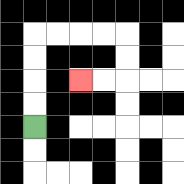{'start': '[1, 5]', 'end': '[3, 3]', 'path_directions': 'U,U,U,U,R,R,R,R,D,D,L,L', 'path_coordinates': '[[1, 5], [1, 4], [1, 3], [1, 2], [1, 1], [2, 1], [3, 1], [4, 1], [5, 1], [5, 2], [5, 3], [4, 3], [3, 3]]'}